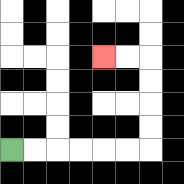{'start': '[0, 6]', 'end': '[4, 2]', 'path_directions': 'R,R,R,R,R,R,U,U,U,U,L,L', 'path_coordinates': '[[0, 6], [1, 6], [2, 6], [3, 6], [4, 6], [5, 6], [6, 6], [6, 5], [6, 4], [6, 3], [6, 2], [5, 2], [4, 2]]'}